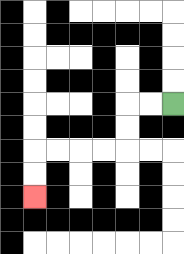{'start': '[7, 4]', 'end': '[1, 8]', 'path_directions': 'L,L,D,D,L,L,L,L,D,D', 'path_coordinates': '[[7, 4], [6, 4], [5, 4], [5, 5], [5, 6], [4, 6], [3, 6], [2, 6], [1, 6], [1, 7], [1, 8]]'}